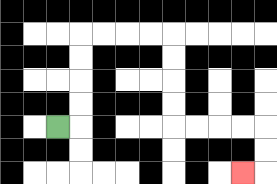{'start': '[2, 5]', 'end': '[10, 7]', 'path_directions': 'R,U,U,U,U,R,R,R,R,D,D,D,D,R,R,R,R,D,D,L', 'path_coordinates': '[[2, 5], [3, 5], [3, 4], [3, 3], [3, 2], [3, 1], [4, 1], [5, 1], [6, 1], [7, 1], [7, 2], [7, 3], [7, 4], [7, 5], [8, 5], [9, 5], [10, 5], [11, 5], [11, 6], [11, 7], [10, 7]]'}